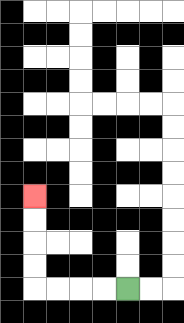{'start': '[5, 12]', 'end': '[1, 8]', 'path_directions': 'L,L,L,L,U,U,U,U', 'path_coordinates': '[[5, 12], [4, 12], [3, 12], [2, 12], [1, 12], [1, 11], [1, 10], [1, 9], [1, 8]]'}